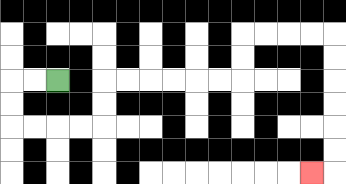{'start': '[2, 3]', 'end': '[13, 7]', 'path_directions': 'L,L,D,D,R,R,R,R,U,U,R,R,R,R,R,R,U,U,R,R,R,R,D,D,D,D,D,D,L', 'path_coordinates': '[[2, 3], [1, 3], [0, 3], [0, 4], [0, 5], [1, 5], [2, 5], [3, 5], [4, 5], [4, 4], [4, 3], [5, 3], [6, 3], [7, 3], [8, 3], [9, 3], [10, 3], [10, 2], [10, 1], [11, 1], [12, 1], [13, 1], [14, 1], [14, 2], [14, 3], [14, 4], [14, 5], [14, 6], [14, 7], [13, 7]]'}